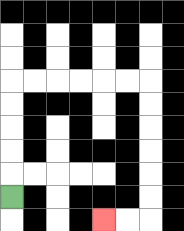{'start': '[0, 8]', 'end': '[4, 9]', 'path_directions': 'U,U,U,U,U,R,R,R,R,R,R,D,D,D,D,D,D,L,L', 'path_coordinates': '[[0, 8], [0, 7], [0, 6], [0, 5], [0, 4], [0, 3], [1, 3], [2, 3], [3, 3], [4, 3], [5, 3], [6, 3], [6, 4], [6, 5], [6, 6], [6, 7], [6, 8], [6, 9], [5, 9], [4, 9]]'}